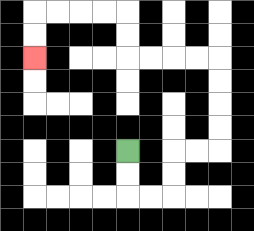{'start': '[5, 6]', 'end': '[1, 2]', 'path_directions': 'D,D,R,R,U,U,R,R,U,U,U,U,L,L,L,L,U,U,L,L,L,L,D,D', 'path_coordinates': '[[5, 6], [5, 7], [5, 8], [6, 8], [7, 8], [7, 7], [7, 6], [8, 6], [9, 6], [9, 5], [9, 4], [9, 3], [9, 2], [8, 2], [7, 2], [6, 2], [5, 2], [5, 1], [5, 0], [4, 0], [3, 0], [2, 0], [1, 0], [1, 1], [1, 2]]'}